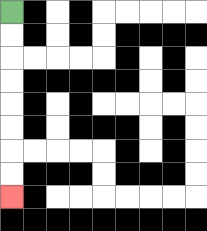{'start': '[0, 0]', 'end': '[0, 8]', 'path_directions': 'D,D,D,D,D,D,D,D', 'path_coordinates': '[[0, 0], [0, 1], [0, 2], [0, 3], [0, 4], [0, 5], [0, 6], [0, 7], [0, 8]]'}